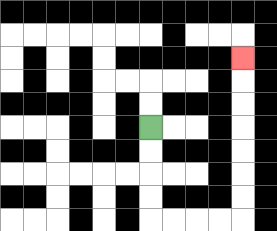{'start': '[6, 5]', 'end': '[10, 2]', 'path_directions': 'D,D,D,D,R,R,R,R,U,U,U,U,U,U,U', 'path_coordinates': '[[6, 5], [6, 6], [6, 7], [6, 8], [6, 9], [7, 9], [8, 9], [9, 9], [10, 9], [10, 8], [10, 7], [10, 6], [10, 5], [10, 4], [10, 3], [10, 2]]'}